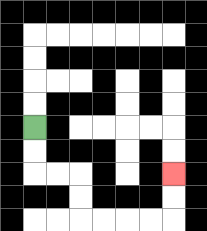{'start': '[1, 5]', 'end': '[7, 7]', 'path_directions': 'D,D,R,R,D,D,R,R,R,R,U,U', 'path_coordinates': '[[1, 5], [1, 6], [1, 7], [2, 7], [3, 7], [3, 8], [3, 9], [4, 9], [5, 9], [6, 9], [7, 9], [7, 8], [7, 7]]'}